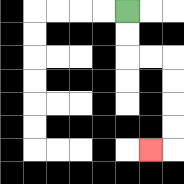{'start': '[5, 0]', 'end': '[6, 6]', 'path_directions': 'D,D,R,R,D,D,D,D,L', 'path_coordinates': '[[5, 0], [5, 1], [5, 2], [6, 2], [7, 2], [7, 3], [7, 4], [7, 5], [7, 6], [6, 6]]'}